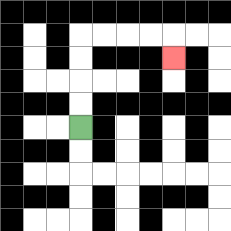{'start': '[3, 5]', 'end': '[7, 2]', 'path_directions': 'U,U,U,U,R,R,R,R,D', 'path_coordinates': '[[3, 5], [3, 4], [3, 3], [3, 2], [3, 1], [4, 1], [5, 1], [6, 1], [7, 1], [7, 2]]'}